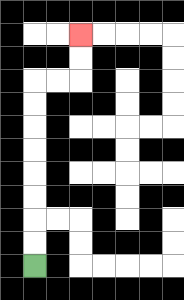{'start': '[1, 11]', 'end': '[3, 1]', 'path_directions': 'U,U,U,U,U,U,U,U,R,R,U,U', 'path_coordinates': '[[1, 11], [1, 10], [1, 9], [1, 8], [1, 7], [1, 6], [1, 5], [1, 4], [1, 3], [2, 3], [3, 3], [3, 2], [3, 1]]'}